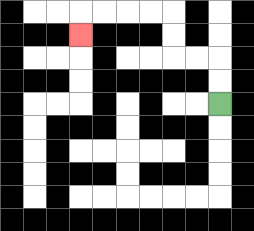{'start': '[9, 4]', 'end': '[3, 1]', 'path_directions': 'U,U,L,L,U,U,L,L,L,L,D', 'path_coordinates': '[[9, 4], [9, 3], [9, 2], [8, 2], [7, 2], [7, 1], [7, 0], [6, 0], [5, 0], [4, 0], [3, 0], [3, 1]]'}